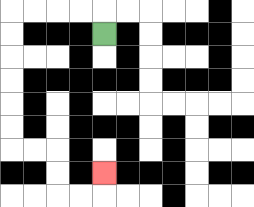{'start': '[4, 1]', 'end': '[4, 7]', 'path_directions': 'U,L,L,L,L,D,D,D,D,D,D,R,R,D,D,R,R,U', 'path_coordinates': '[[4, 1], [4, 0], [3, 0], [2, 0], [1, 0], [0, 0], [0, 1], [0, 2], [0, 3], [0, 4], [0, 5], [0, 6], [1, 6], [2, 6], [2, 7], [2, 8], [3, 8], [4, 8], [4, 7]]'}